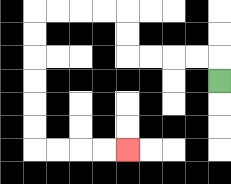{'start': '[9, 3]', 'end': '[5, 6]', 'path_directions': 'U,L,L,L,L,U,U,L,L,L,L,D,D,D,D,D,D,R,R,R,R', 'path_coordinates': '[[9, 3], [9, 2], [8, 2], [7, 2], [6, 2], [5, 2], [5, 1], [5, 0], [4, 0], [3, 0], [2, 0], [1, 0], [1, 1], [1, 2], [1, 3], [1, 4], [1, 5], [1, 6], [2, 6], [3, 6], [4, 6], [5, 6]]'}